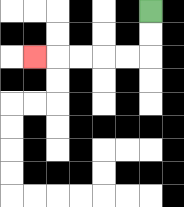{'start': '[6, 0]', 'end': '[1, 2]', 'path_directions': 'D,D,L,L,L,L,L', 'path_coordinates': '[[6, 0], [6, 1], [6, 2], [5, 2], [4, 2], [3, 2], [2, 2], [1, 2]]'}